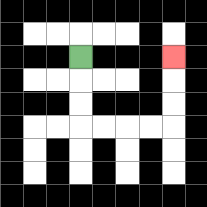{'start': '[3, 2]', 'end': '[7, 2]', 'path_directions': 'D,D,D,R,R,R,R,U,U,U', 'path_coordinates': '[[3, 2], [3, 3], [3, 4], [3, 5], [4, 5], [5, 5], [6, 5], [7, 5], [7, 4], [7, 3], [7, 2]]'}